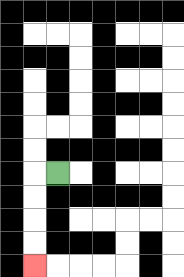{'start': '[2, 7]', 'end': '[1, 11]', 'path_directions': 'L,D,D,D,D', 'path_coordinates': '[[2, 7], [1, 7], [1, 8], [1, 9], [1, 10], [1, 11]]'}